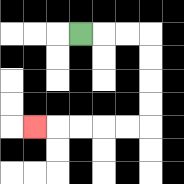{'start': '[3, 1]', 'end': '[1, 5]', 'path_directions': 'R,R,R,D,D,D,D,L,L,L,L,L', 'path_coordinates': '[[3, 1], [4, 1], [5, 1], [6, 1], [6, 2], [6, 3], [6, 4], [6, 5], [5, 5], [4, 5], [3, 5], [2, 5], [1, 5]]'}